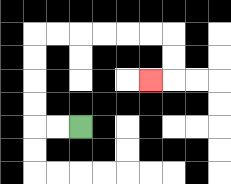{'start': '[3, 5]', 'end': '[6, 3]', 'path_directions': 'L,L,U,U,U,U,R,R,R,R,R,R,D,D,L', 'path_coordinates': '[[3, 5], [2, 5], [1, 5], [1, 4], [1, 3], [1, 2], [1, 1], [2, 1], [3, 1], [4, 1], [5, 1], [6, 1], [7, 1], [7, 2], [7, 3], [6, 3]]'}